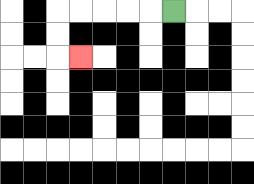{'start': '[7, 0]', 'end': '[3, 2]', 'path_directions': 'L,L,L,L,L,D,D,R', 'path_coordinates': '[[7, 0], [6, 0], [5, 0], [4, 0], [3, 0], [2, 0], [2, 1], [2, 2], [3, 2]]'}